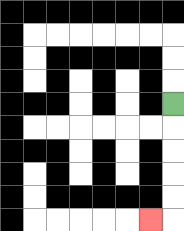{'start': '[7, 4]', 'end': '[6, 9]', 'path_directions': 'D,D,D,D,D,L', 'path_coordinates': '[[7, 4], [7, 5], [7, 6], [7, 7], [7, 8], [7, 9], [6, 9]]'}